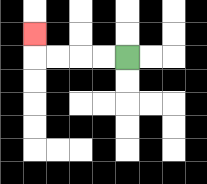{'start': '[5, 2]', 'end': '[1, 1]', 'path_directions': 'L,L,L,L,U', 'path_coordinates': '[[5, 2], [4, 2], [3, 2], [2, 2], [1, 2], [1, 1]]'}